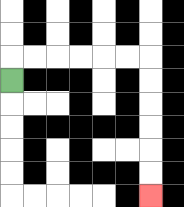{'start': '[0, 3]', 'end': '[6, 8]', 'path_directions': 'U,R,R,R,R,R,R,D,D,D,D,D,D', 'path_coordinates': '[[0, 3], [0, 2], [1, 2], [2, 2], [3, 2], [4, 2], [5, 2], [6, 2], [6, 3], [6, 4], [6, 5], [6, 6], [6, 7], [6, 8]]'}